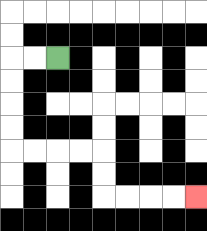{'start': '[2, 2]', 'end': '[8, 8]', 'path_directions': 'L,L,D,D,D,D,R,R,R,R,D,D,R,R,R,R', 'path_coordinates': '[[2, 2], [1, 2], [0, 2], [0, 3], [0, 4], [0, 5], [0, 6], [1, 6], [2, 6], [3, 6], [4, 6], [4, 7], [4, 8], [5, 8], [6, 8], [7, 8], [8, 8]]'}